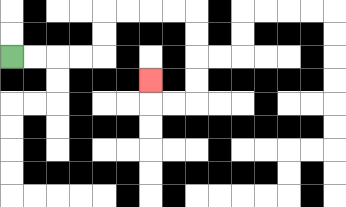{'start': '[0, 2]', 'end': '[6, 3]', 'path_directions': 'R,R,R,R,U,U,R,R,R,R,D,D,D,D,L,L,U', 'path_coordinates': '[[0, 2], [1, 2], [2, 2], [3, 2], [4, 2], [4, 1], [4, 0], [5, 0], [6, 0], [7, 0], [8, 0], [8, 1], [8, 2], [8, 3], [8, 4], [7, 4], [6, 4], [6, 3]]'}